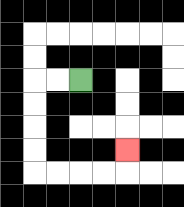{'start': '[3, 3]', 'end': '[5, 6]', 'path_directions': 'L,L,D,D,D,D,R,R,R,R,U', 'path_coordinates': '[[3, 3], [2, 3], [1, 3], [1, 4], [1, 5], [1, 6], [1, 7], [2, 7], [3, 7], [4, 7], [5, 7], [5, 6]]'}